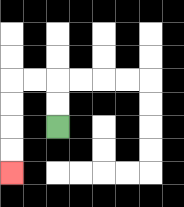{'start': '[2, 5]', 'end': '[0, 7]', 'path_directions': 'U,U,L,L,D,D,D,D', 'path_coordinates': '[[2, 5], [2, 4], [2, 3], [1, 3], [0, 3], [0, 4], [0, 5], [0, 6], [0, 7]]'}